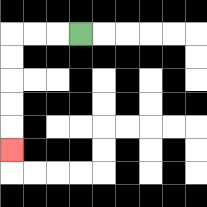{'start': '[3, 1]', 'end': '[0, 6]', 'path_directions': 'L,L,L,D,D,D,D,D', 'path_coordinates': '[[3, 1], [2, 1], [1, 1], [0, 1], [0, 2], [0, 3], [0, 4], [0, 5], [0, 6]]'}